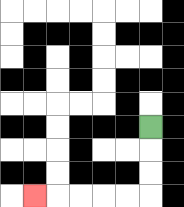{'start': '[6, 5]', 'end': '[1, 8]', 'path_directions': 'D,D,D,L,L,L,L,L', 'path_coordinates': '[[6, 5], [6, 6], [6, 7], [6, 8], [5, 8], [4, 8], [3, 8], [2, 8], [1, 8]]'}